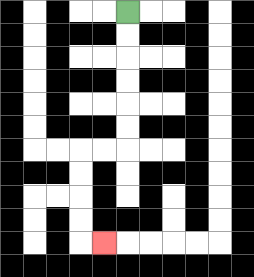{'start': '[5, 0]', 'end': '[4, 10]', 'path_directions': 'D,D,D,D,D,D,L,L,D,D,D,D,R', 'path_coordinates': '[[5, 0], [5, 1], [5, 2], [5, 3], [5, 4], [5, 5], [5, 6], [4, 6], [3, 6], [3, 7], [3, 8], [3, 9], [3, 10], [4, 10]]'}